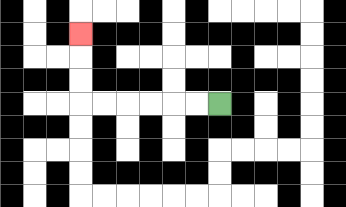{'start': '[9, 4]', 'end': '[3, 1]', 'path_directions': 'L,L,L,L,L,L,U,U,U', 'path_coordinates': '[[9, 4], [8, 4], [7, 4], [6, 4], [5, 4], [4, 4], [3, 4], [3, 3], [3, 2], [3, 1]]'}